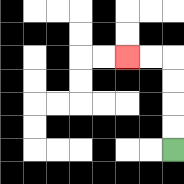{'start': '[7, 6]', 'end': '[5, 2]', 'path_directions': 'U,U,U,U,L,L', 'path_coordinates': '[[7, 6], [7, 5], [7, 4], [7, 3], [7, 2], [6, 2], [5, 2]]'}